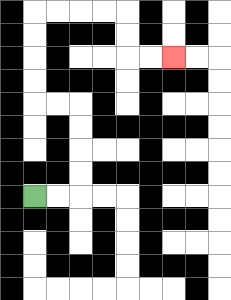{'start': '[1, 8]', 'end': '[7, 2]', 'path_directions': 'R,R,U,U,U,U,L,L,U,U,U,U,R,R,R,R,D,D,R,R', 'path_coordinates': '[[1, 8], [2, 8], [3, 8], [3, 7], [3, 6], [3, 5], [3, 4], [2, 4], [1, 4], [1, 3], [1, 2], [1, 1], [1, 0], [2, 0], [3, 0], [4, 0], [5, 0], [5, 1], [5, 2], [6, 2], [7, 2]]'}